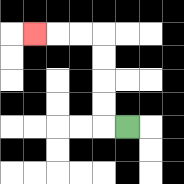{'start': '[5, 5]', 'end': '[1, 1]', 'path_directions': 'L,U,U,U,U,L,L,L', 'path_coordinates': '[[5, 5], [4, 5], [4, 4], [4, 3], [4, 2], [4, 1], [3, 1], [2, 1], [1, 1]]'}